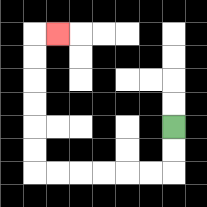{'start': '[7, 5]', 'end': '[2, 1]', 'path_directions': 'D,D,L,L,L,L,L,L,U,U,U,U,U,U,R', 'path_coordinates': '[[7, 5], [7, 6], [7, 7], [6, 7], [5, 7], [4, 7], [3, 7], [2, 7], [1, 7], [1, 6], [1, 5], [1, 4], [1, 3], [1, 2], [1, 1], [2, 1]]'}